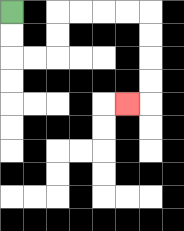{'start': '[0, 0]', 'end': '[5, 4]', 'path_directions': 'D,D,R,R,U,U,R,R,R,R,D,D,D,D,L', 'path_coordinates': '[[0, 0], [0, 1], [0, 2], [1, 2], [2, 2], [2, 1], [2, 0], [3, 0], [4, 0], [5, 0], [6, 0], [6, 1], [6, 2], [6, 3], [6, 4], [5, 4]]'}